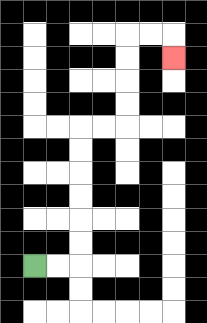{'start': '[1, 11]', 'end': '[7, 2]', 'path_directions': 'R,R,U,U,U,U,U,U,R,R,U,U,U,U,R,R,D', 'path_coordinates': '[[1, 11], [2, 11], [3, 11], [3, 10], [3, 9], [3, 8], [3, 7], [3, 6], [3, 5], [4, 5], [5, 5], [5, 4], [5, 3], [5, 2], [5, 1], [6, 1], [7, 1], [7, 2]]'}